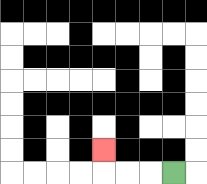{'start': '[7, 7]', 'end': '[4, 6]', 'path_directions': 'L,L,L,U', 'path_coordinates': '[[7, 7], [6, 7], [5, 7], [4, 7], [4, 6]]'}